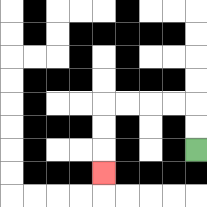{'start': '[8, 6]', 'end': '[4, 7]', 'path_directions': 'U,U,L,L,L,L,D,D,D', 'path_coordinates': '[[8, 6], [8, 5], [8, 4], [7, 4], [6, 4], [5, 4], [4, 4], [4, 5], [4, 6], [4, 7]]'}